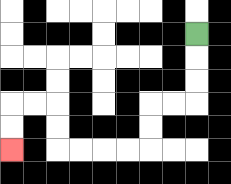{'start': '[8, 1]', 'end': '[0, 6]', 'path_directions': 'D,D,D,L,L,D,D,L,L,L,L,U,U,L,L,D,D', 'path_coordinates': '[[8, 1], [8, 2], [8, 3], [8, 4], [7, 4], [6, 4], [6, 5], [6, 6], [5, 6], [4, 6], [3, 6], [2, 6], [2, 5], [2, 4], [1, 4], [0, 4], [0, 5], [0, 6]]'}